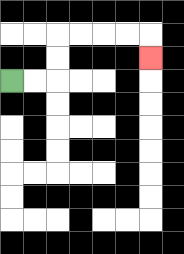{'start': '[0, 3]', 'end': '[6, 2]', 'path_directions': 'R,R,U,U,R,R,R,R,D', 'path_coordinates': '[[0, 3], [1, 3], [2, 3], [2, 2], [2, 1], [3, 1], [4, 1], [5, 1], [6, 1], [6, 2]]'}